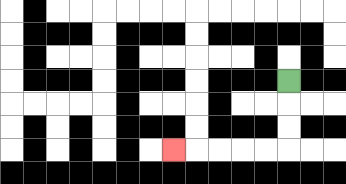{'start': '[12, 3]', 'end': '[7, 6]', 'path_directions': 'D,D,D,L,L,L,L,L', 'path_coordinates': '[[12, 3], [12, 4], [12, 5], [12, 6], [11, 6], [10, 6], [9, 6], [8, 6], [7, 6]]'}